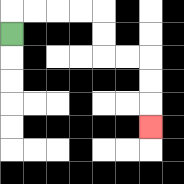{'start': '[0, 1]', 'end': '[6, 5]', 'path_directions': 'U,R,R,R,R,D,D,R,R,D,D,D', 'path_coordinates': '[[0, 1], [0, 0], [1, 0], [2, 0], [3, 0], [4, 0], [4, 1], [4, 2], [5, 2], [6, 2], [6, 3], [6, 4], [6, 5]]'}